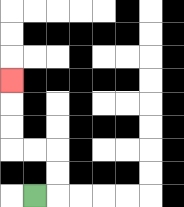{'start': '[1, 8]', 'end': '[0, 3]', 'path_directions': 'R,U,U,L,L,U,U,U', 'path_coordinates': '[[1, 8], [2, 8], [2, 7], [2, 6], [1, 6], [0, 6], [0, 5], [0, 4], [0, 3]]'}